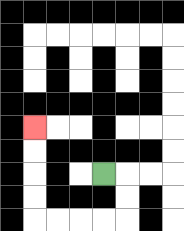{'start': '[4, 7]', 'end': '[1, 5]', 'path_directions': 'R,D,D,L,L,L,L,U,U,U,U', 'path_coordinates': '[[4, 7], [5, 7], [5, 8], [5, 9], [4, 9], [3, 9], [2, 9], [1, 9], [1, 8], [1, 7], [1, 6], [1, 5]]'}